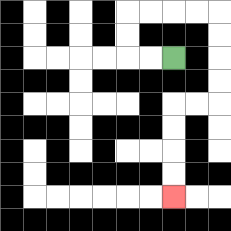{'start': '[7, 2]', 'end': '[7, 8]', 'path_directions': 'L,L,U,U,R,R,R,R,D,D,D,D,L,L,D,D,D,D', 'path_coordinates': '[[7, 2], [6, 2], [5, 2], [5, 1], [5, 0], [6, 0], [7, 0], [8, 0], [9, 0], [9, 1], [9, 2], [9, 3], [9, 4], [8, 4], [7, 4], [7, 5], [7, 6], [7, 7], [7, 8]]'}